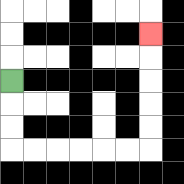{'start': '[0, 3]', 'end': '[6, 1]', 'path_directions': 'D,D,D,R,R,R,R,R,R,U,U,U,U,U', 'path_coordinates': '[[0, 3], [0, 4], [0, 5], [0, 6], [1, 6], [2, 6], [3, 6], [4, 6], [5, 6], [6, 6], [6, 5], [6, 4], [6, 3], [6, 2], [6, 1]]'}